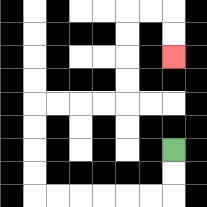{'start': '[7, 6]', 'end': '[7, 2]', 'path_directions': 'D,D,L,L,L,L,L,L,U,U,U,U,R,R,R,R,U,U,U,U,R,R,D,D', 'path_coordinates': '[[7, 6], [7, 7], [7, 8], [6, 8], [5, 8], [4, 8], [3, 8], [2, 8], [1, 8], [1, 7], [1, 6], [1, 5], [1, 4], [2, 4], [3, 4], [4, 4], [5, 4], [5, 3], [5, 2], [5, 1], [5, 0], [6, 0], [7, 0], [7, 1], [7, 2]]'}